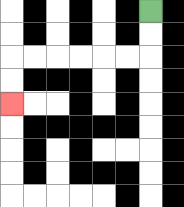{'start': '[6, 0]', 'end': '[0, 4]', 'path_directions': 'D,D,L,L,L,L,L,L,D,D', 'path_coordinates': '[[6, 0], [6, 1], [6, 2], [5, 2], [4, 2], [3, 2], [2, 2], [1, 2], [0, 2], [0, 3], [0, 4]]'}